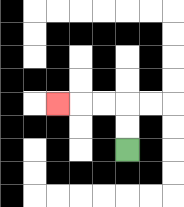{'start': '[5, 6]', 'end': '[2, 4]', 'path_directions': 'U,U,L,L,L', 'path_coordinates': '[[5, 6], [5, 5], [5, 4], [4, 4], [3, 4], [2, 4]]'}